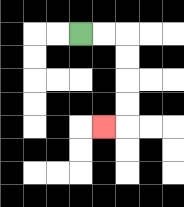{'start': '[3, 1]', 'end': '[4, 5]', 'path_directions': 'R,R,D,D,D,D,L', 'path_coordinates': '[[3, 1], [4, 1], [5, 1], [5, 2], [5, 3], [5, 4], [5, 5], [4, 5]]'}